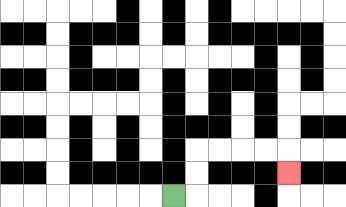{'start': '[7, 8]', 'end': '[12, 7]', 'path_directions': 'R,U,U,R,R,R,R,D', 'path_coordinates': '[[7, 8], [8, 8], [8, 7], [8, 6], [9, 6], [10, 6], [11, 6], [12, 6], [12, 7]]'}